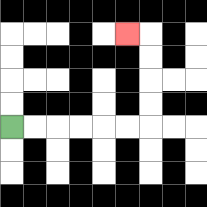{'start': '[0, 5]', 'end': '[5, 1]', 'path_directions': 'R,R,R,R,R,R,U,U,U,U,L', 'path_coordinates': '[[0, 5], [1, 5], [2, 5], [3, 5], [4, 5], [5, 5], [6, 5], [6, 4], [6, 3], [6, 2], [6, 1], [5, 1]]'}